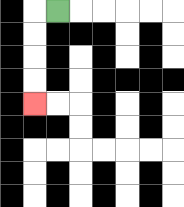{'start': '[2, 0]', 'end': '[1, 4]', 'path_directions': 'L,D,D,D,D', 'path_coordinates': '[[2, 0], [1, 0], [1, 1], [1, 2], [1, 3], [1, 4]]'}